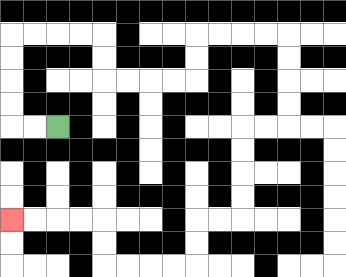{'start': '[2, 5]', 'end': '[0, 9]', 'path_directions': 'L,L,U,U,U,U,R,R,R,R,D,D,R,R,R,R,U,U,R,R,R,R,D,D,D,D,L,L,D,D,D,D,L,L,D,D,L,L,L,L,U,U,L,L,L,L', 'path_coordinates': '[[2, 5], [1, 5], [0, 5], [0, 4], [0, 3], [0, 2], [0, 1], [1, 1], [2, 1], [3, 1], [4, 1], [4, 2], [4, 3], [5, 3], [6, 3], [7, 3], [8, 3], [8, 2], [8, 1], [9, 1], [10, 1], [11, 1], [12, 1], [12, 2], [12, 3], [12, 4], [12, 5], [11, 5], [10, 5], [10, 6], [10, 7], [10, 8], [10, 9], [9, 9], [8, 9], [8, 10], [8, 11], [7, 11], [6, 11], [5, 11], [4, 11], [4, 10], [4, 9], [3, 9], [2, 9], [1, 9], [0, 9]]'}